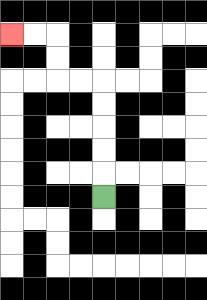{'start': '[4, 8]', 'end': '[0, 1]', 'path_directions': 'U,U,U,U,U,L,L,U,U,L,L', 'path_coordinates': '[[4, 8], [4, 7], [4, 6], [4, 5], [4, 4], [4, 3], [3, 3], [2, 3], [2, 2], [2, 1], [1, 1], [0, 1]]'}